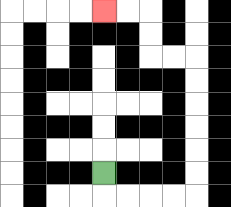{'start': '[4, 7]', 'end': '[4, 0]', 'path_directions': 'D,R,R,R,R,U,U,U,U,U,U,L,L,U,U,L,L', 'path_coordinates': '[[4, 7], [4, 8], [5, 8], [6, 8], [7, 8], [8, 8], [8, 7], [8, 6], [8, 5], [8, 4], [8, 3], [8, 2], [7, 2], [6, 2], [6, 1], [6, 0], [5, 0], [4, 0]]'}